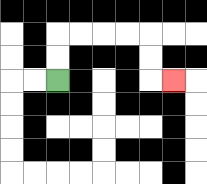{'start': '[2, 3]', 'end': '[7, 3]', 'path_directions': 'U,U,R,R,R,R,D,D,R', 'path_coordinates': '[[2, 3], [2, 2], [2, 1], [3, 1], [4, 1], [5, 1], [6, 1], [6, 2], [6, 3], [7, 3]]'}